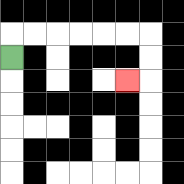{'start': '[0, 2]', 'end': '[5, 3]', 'path_directions': 'U,R,R,R,R,R,R,D,D,L', 'path_coordinates': '[[0, 2], [0, 1], [1, 1], [2, 1], [3, 1], [4, 1], [5, 1], [6, 1], [6, 2], [6, 3], [5, 3]]'}